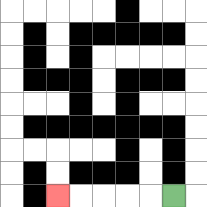{'start': '[7, 8]', 'end': '[2, 8]', 'path_directions': 'L,L,L,L,L', 'path_coordinates': '[[7, 8], [6, 8], [5, 8], [4, 8], [3, 8], [2, 8]]'}